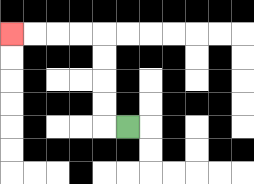{'start': '[5, 5]', 'end': '[0, 1]', 'path_directions': 'L,U,U,U,U,L,L,L,L', 'path_coordinates': '[[5, 5], [4, 5], [4, 4], [4, 3], [4, 2], [4, 1], [3, 1], [2, 1], [1, 1], [0, 1]]'}